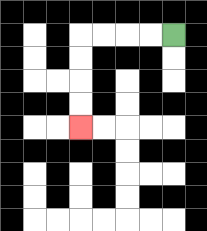{'start': '[7, 1]', 'end': '[3, 5]', 'path_directions': 'L,L,L,L,D,D,D,D', 'path_coordinates': '[[7, 1], [6, 1], [5, 1], [4, 1], [3, 1], [3, 2], [3, 3], [3, 4], [3, 5]]'}